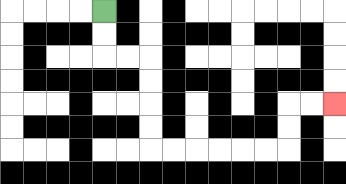{'start': '[4, 0]', 'end': '[14, 4]', 'path_directions': 'D,D,R,R,D,D,D,D,R,R,R,R,R,R,U,U,R,R', 'path_coordinates': '[[4, 0], [4, 1], [4, 2], [5, 2], [6, 2], [6, 3], [6, 4], [6, 5], [6, 6], [7, 6], [8, 6], [9, 6], [10, 6], [11, 6], [12, 6], [12, 5], [12, 4], [13, 4], [14, 4]]'}